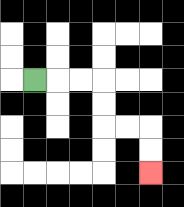{'start': '[1, 3]', 'end': '[6, 7]', 'path_directions': 'R,R,R,D,D,R,R,D,D', 'path_coordinates': '[[1, 3], [2, 3], [3, 3], [4, 3], [4, 4], [4, 5], [5, 5], [6, 5], [6, 6], [6, 7]]'}